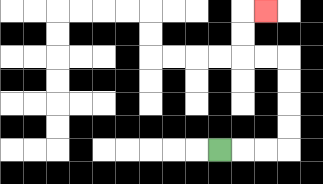{'start': '[9, 6]', 'end': '[11, 0]', 'path_directions': 'R,R,R,U,U,U,U,L,L,U,U,R', 'path_coordinates': '[[9, 6], [10, 6], [11, 6], [12, 6], [12, 5], [12, 4], [12, 3], [12, 2], [11, 2], [10, 2], [10, 1], [10, 0], [11, 0]]'}